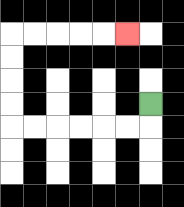{'start': '[6, 4]', 'end': '[5, 1]', 'path_directions': 'D,L,L,L,L,L,L,U,U,U,U,R,R,R,R,R', 'path_coordinates': '[[6, 4], [6, 5], [5, 5], [4, 5], [3, 5], [2, 5], [1, 5], [0, 5], [0, 4], [0, 3], [0, 2], [0, 1], [1, 1], [2, 1], [3, 1], [4, 1], [5, 1]]'}